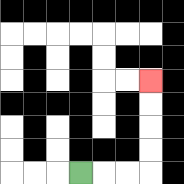{'start': '[3, 7]', 'end': '[6, 3]', 'path_directions': 'R,R,R,U,U,U,U', 'path_coordinates': '[[3, 7], [4, 7], [5, 7], [6, 7], [6, 6], [6, 5], [6, 4], [6, 3]]'}